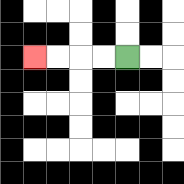{'start': '[5, 2]', 'end': '[1, 2]', 'path_directions': 'L,L,L,L', 'path_coordinates': '[[5, 2], [4, 2], [3, 2], [2, 2], [1, 2]]'}